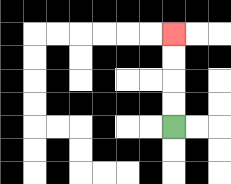{'start': '[7, 5]', 'end': '[7, 1]', 'path_directions': 'U,U,U,U', 'path_coordinates': '[[7, 5], [7, 4], [7, 3], [7, 2], [7, 1]]'}